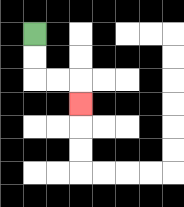{'start': '[1, 1]', 'end': '[3, 4]', 'path_directions': 'D,D,R,R,D', 'path_coordinates': '[[1, 1], [1, 2], [1, 3], [2, 3], [3, 3], [3, 4]]'}